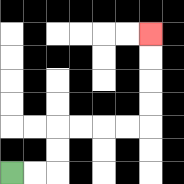{'start': '[0, 7]', 'end': '[6, 1]', 'path_directions': 'R,R,U,U,R,R,R,R,U,U,U,U', 'path_coordinates': '[[0, 7], [1, 7], [2, 7], [2, 6], [2, 5], [3, 5], [4, 5], [5, 5], [6, 5], [6, 4], [6, 3], [6, 2], [6, 1]]'}